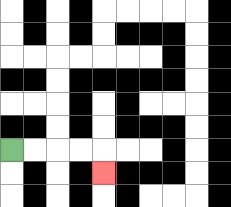{'start': '[0, 6]', 'end': '[4, 7]', 'path_directions': 'R,R,R,R,D', 'path_coordinates': '[[0, 6], [1, 6], [2, 6], [3, 6], [4, 6], [4, 7]]'}